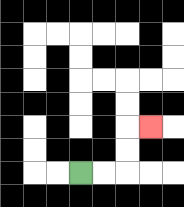{'start': '[3, 7]', 'end': '[6, 5]', 'path_directions': 'R,R,U,U,R', 'path_coordinates': '[[3, 7], [4, 7], [5, 7], [5, 6], [5, 5], [6, 5]]'}